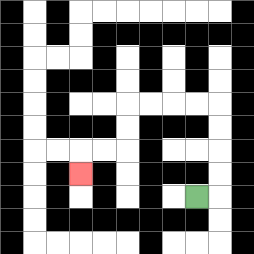{'start': '[8, 8]', 'end': '[3, 7]', 'path_directions': 'R,U,U,U,U,L,L,L,L,D,D,L,L,D', 'path_coordinates': '[[8, 8], [9, 8], [9, 7], [9, 6], [9, 5], [9, 4], [8, 4], [7, 4], [6, 4], [5, 4], [5, 5], [5, 6], [4, 6], [3, 6], [3, 7]]'}